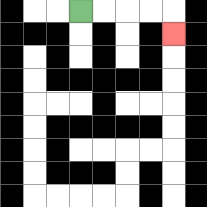{'start': '[3, 0]', 'end': '[7, 1]', 'path_directions': 'R,R,R,R,D', 'path_coordinates': '[[3, 0], [4, 0], [5, 0], [6, 0], [7, 0], [7, 1]]'}